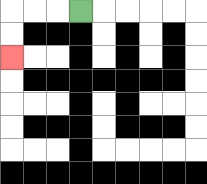{'start': '[3, 0]', 'end': '[0, 2]', 'path_directions': 'L,L,L,D,D', 'path_coordinates': '[[3, 0], [2, 0], [1, 0], [0, 0], [0, 1], [0, 2]]'}